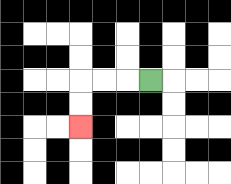{'start': '[6, 3]', 'end': '[3, 5]', 'path_directions': 'L,L,L,D,D', 'path_coordinates': '[[6, 3], [5, 3], [4, 3], [3, 3], [3, 4], [3, 5]]'}